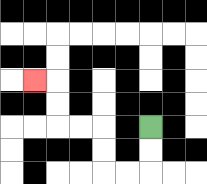{'start': '[6, 5]', 'end': '[1, 3]', 'path_directions': 'D,D,L,L,U,U,L,L,U,U,L', 'path_coordinates': '[[6, 5], [6, 6], [6, 7], [5, 7], [4, 7], [4, 6], [4, 5], [3, 5], [2, 5], [2, 4], [2, 3], [1, 3]]'}